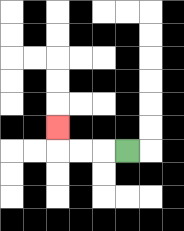{'start': '[5, 6]', 'end': '[2, 5]', 'path_directions': 'L,L,L,U', 'path_coordinates': '[[5, 6], [4, 6], [3, 6], [2, 6], [2, 5]]'}